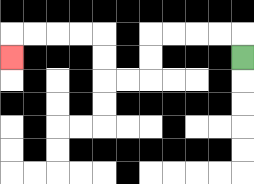{'start': '[10, 2]', 'end': '[0, 2]', 'path_directions': 'U,L,L,L,L,D,D,L,L,U,U,L,L,L,L,D', 'path_coordinates': '[[10, 2], [10, 1], [9, 1], [8, 1], [7, 1], [6, 1], [6, 2], [6, 3], [5, 3], [4, 3], [4, 2], [4, 1], [3, 1], [2, 1], [1, 1], [0, 1], [0, 2]]'}